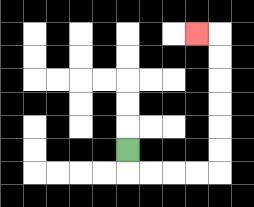{'start': '[5, 6]', 'end': '[8, 1]', 'path_directions': 'D,R,R,R,R,U,U,U,U,U,U,L', 'path_coordinates': '[[5, 6], [5, 7], [6, 7], [7, 7], [8, 7], [9, 7], [9, 6], [9, 5], [9, 4], [9, 3], [9, 2], [9, 1], [8, 1]]'}